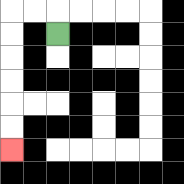{'start': '[2, 1]', 'end': '[0, 6]', 'path_directions': 'U,L,L,D,D,D,D,D,D', 'path_coordinates': '[[2, 1], [2, 0], [1, 0], [0, 0], [0, 1], [0, 2], [0, 3], [0, 4], [0, 5], [0, 6]]'}